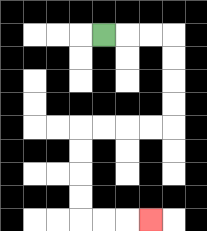{'start': '[4, 1]', 'end': '[6, 9]', 'path_directions': 'R,R,R,D,D,D,D,L,L,L,L,D,D,D,D,R,R,R', 'path_coordinates': '[[4, 1], [5, 1], [6, 1], [7, 1], [7, 2], [7, 3], [7, 4], [7, 5], [6, 5], [5, 5], [4, 5], [3, 5], [3, 6], [3, 7], [3, 8], [3, 9], [4, 9], [5, 9], [6, 9]]'}